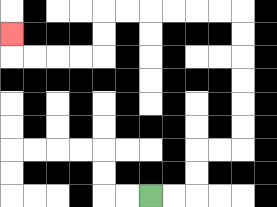{'start': '[6, 8]', 'end': '[0, 1]', 'path_directions': 'R,R,U,U,R,R,U,U,U,U,U,U,L,L,L,L,L,L,D,D,L,L,L,L,U', 'path_coordinates': '[[6, 8], [7, 8], [8, 8], [8, 7], [8, 6], [9, 6], [10, 6], [10, 5], [10, 4], [10, 3], [10, 2], [10, 1], [10, 0], [9, 0], [8, 0], [7, 0], [6, 0], [5, 0], [4, 0], [4, 1], [4, 2], [3, 2], [2, 2], [1, 2], [0, 2], [0, 1]]'}